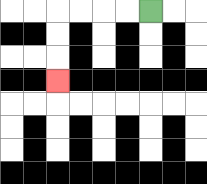{'start': '[6, 0]', 'end': '[2, 3]', 'path_directions': 'L,L,L,L,D,D,D', 'path_coordinates': '[[6, 0], [5, 0], [4, 0], [3, 0], [2, 0], [2, 1], [2, 2], [2, 3]]'}